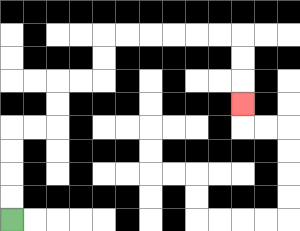{'start': '[0, 9]', 'end': '[10, 4]', 'path_directions': 'U,U,U,U,R,R,U,U,R,R,U,U,R,R,R,R,R,R,D,D,D', 'path_coordinates': '[[0, 9], [0, 8], [0, 7], [0, 6], [0, 5], [1, 5], [2, 5], [2, 4], [2, 3], [3, 3], [4, 3], [4, 2], [4, 1], [5, 1], [6, 1], [7, 1], [8, 1], [9, 1], [10, 1], [10, 2], [10, 3], [10, 4]]'}